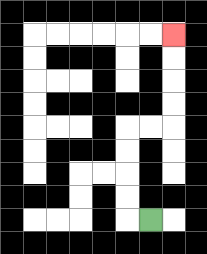{'start': '[6, 9]', 'end': '[7, 1]', 'path_directions': 'L,U,U,U,U,R,R,U,U,U,U', 'path_coordinates': '[[6, 9], [5, 9], [5, 8], [5, 7], [5, 6], [5, 5], [6, 5], [7, 5], [7, 4], [7, 3], [7, 2], [7, 1]]'}